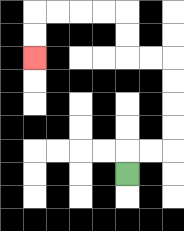{'start': '[5, 7]', 'end': '[1, 2]', 'path_directions': 'U,R,R,U,U,U,U,L,L,U,U,L,L,L,L,D,D', 'path_coordinates': '[[5, 7], [5, 6], [6, 6], [7, 6], [7, 5], [7, 4], [7, 3], [7, 2], [6, 2], [5, 2], [5, 1], [5, 0], [4, 0], [3, 0], [2, 0], [1, 0], [1, 1], [1, 2]]'}